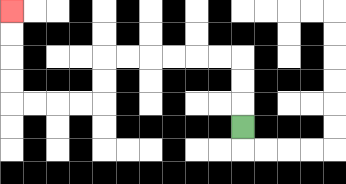{'start': '[10, 5]', 'end': '[0, 0]', 'path_directions': 'U,U,U,L,L,L,L,L,L,D,D,L,L,L,L,U,U,U,U', 'path_coordinates': '[[10, 5], [10, 4], [10, 3], [10, 2], [9, 2], [8, 2], [7, 2], [6, 2], [5, 2], [4, 2], [4, 3], [4, 4], [3, 4], [2, 4], [1, 4], [0, 4], [0, 3], [0, 2], [0, 1], [0, 0]]'}